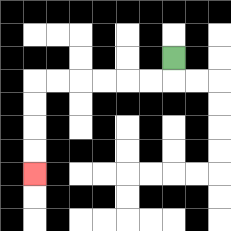{'start': '[7, 2]', 'end': '[1, 7]', 'path_directions': 'D,L,L,L,L,L,L,D,D,D,D', 'path_coordinates': '[[7, 2], [7, 3], [6, 3], [5, 3], [4, 3], [3, 3], [2, 3], [1, 3], [1, 4], [1, 5], [1, 6], [1, 7]]'}